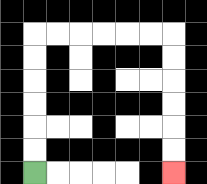{'start': '[1, 7]', 'end': '[7, 7]', 'path_directions': 'U,U,U,U,U,U,R,R,R,R,R,R,D,D,D,D,D,D', 'path_coordinates': '[[1, 7], [1, 6], [1, 5], [1, 4], [1, 3], [1, 2], [1, 1], [2, 1], [3, 1], [4, 1], [5, 1], [6, 1], [7, 1], [7, 2], [7, 3], [7, 4], [7, 5], [7, 6], [7, 7]]'}